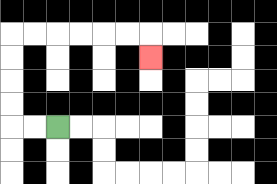{'start': '[2, 5]', 'end': '[6, 2]', 'path_directions': 'L,L,U,U,U,U,R,R,R,R,R,R,D', 'path_coordinates': '[[2, 5], [1, 5], [0, 5], [0, 4], [0, 3], [0, 2], [0, 1], [1, 1], [2, 1], [3, 1], [4, 1], [5, 1], [6, 1], [6, 2]]'}